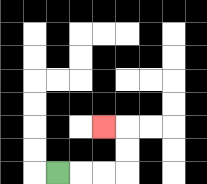{'start': '[2, 7]', 'end': '[4, 5]', 'path_directions': 'R,R,R,U,U,L', 'path_coordinates': '[[2, 7], [3, 7], [4, 7], [5, 7], [5, 6], [5, 5], [4, 5]]'}